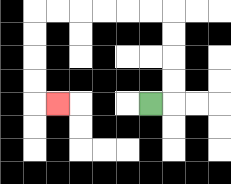{'start': '[6, 4]', 'end': '[2, 4]', 'path_directions': 'R,U,U,U,U,L,L,L,L,L,L,D,D,D,D,R', 'path_coordinates': '[[6, 4], [7, 4], [7, 3], [7, 2], [7, 1], [7, 0], [6, 0], [5, 0], [4, 0], [3, 0], [2, 0], [1, 0], [1, 1], [1, 2], [1, 3], [1, 4], [2, 4]]'}